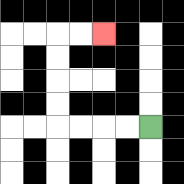{'start': '[6, 5]', 'end': '[4, 1]', 'path_directions': 'L,L,L,L,U,U,U,U,R,R', 'path_coordinates': '[[6, 5], [5, 5], [4, 5], [3, 5], [2, 5], [2, 4], [2, 3], [2, 2], [2, 1], [3, 1], [4, 1]]'}